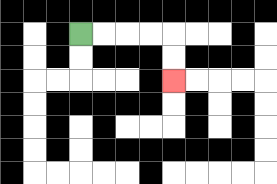{'start': '[3, 1]', 'end': '[7, 3]', 'path_directions': 'R,R,R,R,D,D', 'path_coordinates': '[[3, 1], [4, 1], [5, 1], [6, 1], [7, 1], [7, 2], [7, 3]]'}